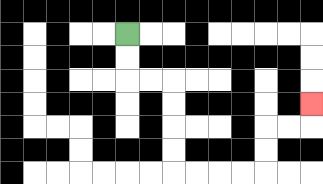{'start': '[5, 1]', 'end': '[13, 4]', 'path_directions': 'D,D,R,R,D,D,D,D,R,R,R,R,U,U,R,R,U', 'path_coordinates': '[[5, 1], [5, 2], [5, 3], [6, 3], [7, 3], [7, 4], [7, 5], [7, 6], [7, 7], [8, 7], [9, 7], [10, 7], [11, 7], [11, 6], [11, 5], [12, 5], [13, 5], [13, 4]]'}